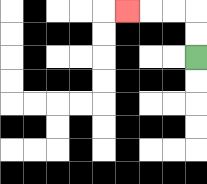{'start': '[8, 2]', 'end': '[5, 0]', 'path_directions': 'U,U,L,L,L', 'path_coordinates': '[[8, 2], [8, 1], [8, 0], [7, 0], [6, 0], [5, 0]]'}